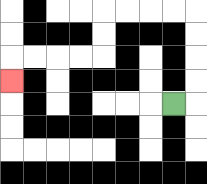{'start': '[7, 4]', 'end': '[0, 3]', 'path_directions': 'R,U,U,U,U,L,L,L,L,D,D,L,L,L,L,D', 'path_coordinates': '[[7, 4], [8, 4], [8, 3], [8, 2], [8, 1], [8, 0], [7, 0], [6, 0], [5, 0], [4, 0], [4, 1], [4, 2], [3, 2], [2, 2], [1, 2], [0, 2], [0, 3]]'}